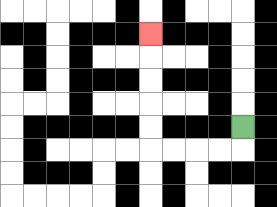{'start': '[10, 5]', 'end': '[6, 1]', 'path_directions': 'D,L,L,L,L,U,U,U,U,U', 'path_coordinates': '[[10, 5], [10, 6], [9, 6], [8, 6], [7, 6], [6, 6], [6, 5], [6, 4], [6, 3], [6, 2], [6, 1]]'}